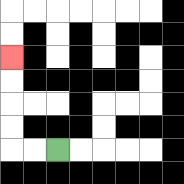{'start': '[2, 6]', 'end': '[0, 2]', 'path_directions': 'L,L,U,U,U,U', 'path_coordinates': '[[2, 6], [1, 6], [0, 6], [0, 5], [0, 4], [0, 3], [0, 2]]'}